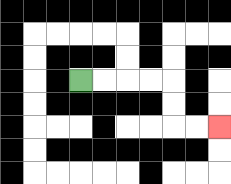{'start': '[3, 3]', 'end': '[9, 5]', 'path_directions': 'R,R,R,R,D,D,R,R', 'path_coordinates': '[[3, 3], [4, 3], [5, 3], [6, 3], [7, 3], [7, 4], [7, 5], [8, 5], [9, 5]]'}